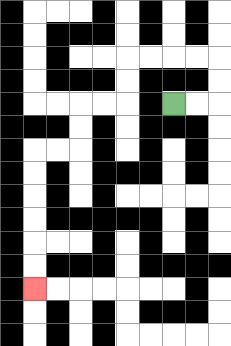{'start': '[7, 4]', 'end': '[1, 12]', 'path_directions': 'R,R,U,U,L,L,L,L,D,D,L,L,D,D,L,L,D,D,D,D,D,D', 'path_coordinates': '[[7, 4], [8, 4], [9, 4], [9, 3], [9, 2], [8, 2], [7, 2], [6, 2], [5, 2], [5, 3], [5, 4], [4, 4], [3, 4], [3, 5], [3, 6], [2, 6], [1, 6], [1, 7], [1, 8], [1, 9], [1, 10], [1, 11], [1, 12]]'}